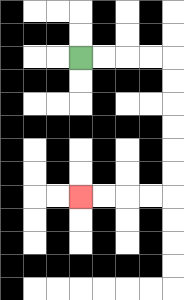{'start': '[3, 2]', 'end': '[3, 8]', 'path_directions': 'R,R,R,R,D,D,D,D,D,D,L,L,L,L', 'path_coordinates': '[[3, 2], [4, 2], [5, 2], [6, 2], [7, 2], [7, 3], [7, 4], [7, 5], [7, 6], [7, 7], [7, 8], [6, 8], [5, 8], [4, 8], [3, 8]]'}